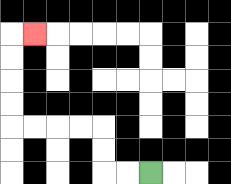{'start': '[6, 7]', 'end': '[1, 1]', 'path_directions': 'L,L,U,U,L,L,L,L,U,U,U,U,R', 'path_coordinates': '[[6, 7], [5, 7], [4, 7], [4, 6], [4, 5], [3, 5], [2, 5], [1, 5], [0, 5], [0, 4], [0, 3], [0, 2], [0, 1], [1, 1]]'}